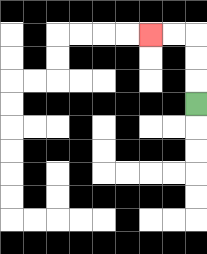{'start': '[8, 4]', 'end': '[6, 1]', 'path_directions': 'U,U,U,L,L', 'path_coordinates': '[[8, 4], [8, 3], [8, 2], [8, 1], [7, 1], [6, 1]]'}